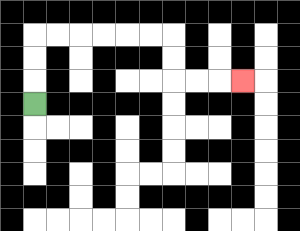{'start': '[1, 4]', 'end': '[10, 3]', 'path_directions': 'U,U,U,R,R,R,R,R,R,D,D,R,R,R', 'path_coordinates': '[[1, 4], [1, 3], [1, 2], [1, 1], [2, 1], [3, 1], [4, 1], [5, 1], [6, 1], [7, 1], [7, 2], [7, 3], [8, 3], [9, 3], [10, 3]]'}